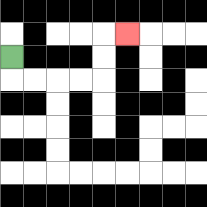{'start': '[0, 2]', 'end': '[5, 1]', 'path_directions': 'D,R,R,R,R,U,U,R', 'path_coordinates': '[[0, 2], [0, 3], [1, 3], [2, 3], [3, 3], [4, 3], [4, 2], [4, 1], [5, 1]]'}